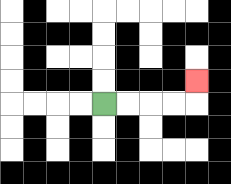{'start': '[4, 4]', 'end': '[8, 3]', 'path_directions': 'R,R,R,R,U', 'path_coordinates': '[[4, 4], [5, 4], [6, 4], [7, 4], [8, 4], [8, 3]]'}